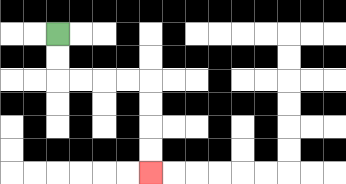{'start': '[2, 1]', 'end': '[6, 7]', 'path_directions': 'D,D,R,R,R,R,D,D,D,D', 'path_coordinates': '[[2, 1], [2, 2], [2, 3], [3, 3], [4, 3], [5, 3], [6, 3], [6, 4], [6, 5], [6, 6], [6, 7]]'}